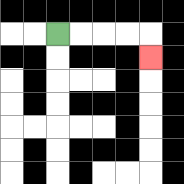{'start': '[2, 1]', 'end': '[6, 2]', 'path_directions': 'R,R,R,R,D', 'path_coordinates': '[[2, 1], [3, 1], [4, 1], [5, 1], [6, 1], [6, 2]]'}